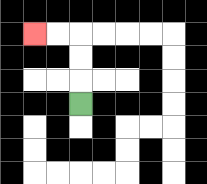{'start': '[3, 4]', 'end': '[1, 1]', 'path_directions': 'U,U,U,L,L', 'path_coordinates': '[[3, 4], [3, 3], [3, 2], [3, 1], [2, 1], [1, 1]]'}